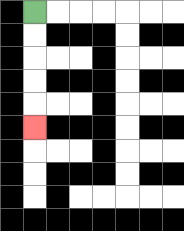{'start': '[1, 0]', 'end': '[1, 5]', 'path_directions': 'D,D,D,D,D', 'path_coordinates': '[[1, 0], [1, 1], [1, 2], [1, 3], [1, 4], [1, 5]]'}